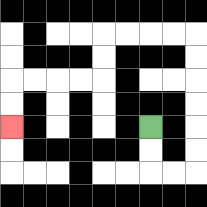{'start': '[6, 5]', 'end': '[0, 5]', 'path_directions': 'D,D,R,R,U,U,U,U,U,U,L,L,L,L,D,D,L,L,L,L,D,D', 'path_coordinates': '[[6, 5], [6, 6], [6, 7], [7, 7], [8, 7], [8, 6], [8, 5], [8, 4], [8, 3], [8, 2], [8, 1], [7, 1], [6, 1], [5, 1], [4, 1], [4, 2], [4, 3], [3, 3], [2, 3], [1, 3], [0, 3], [0, 4], [0, 5]]'}